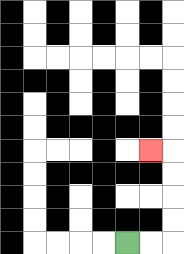{'start': '[5, 10]', 'end': '[6, 6]', 'path_directions': 'R,R,U,U,U,U,L', 'path_coordinates': '[[5, 10], [6, 10], [7, 10], [7, 9], [7, 8], [7, 7], [7, 6], [6, 6]]'}